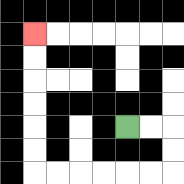{'start': '[5, 5]', 'end': '[1, 1]', 'path_directions': 'R,R,D,D,L,L,L,L,L,L,U,U,U,U,U,U', 'path_coordinates': '[[5, 5], [6, 5], [7, 5], [7, 6], [7, 7], [6, 7], [5, 7], [4, 7], [3, 7], [2, 7], [1, 7], [1, 6], [1, 5], [1, 4], [1, 3], [1, 2], [1, 1]]'}